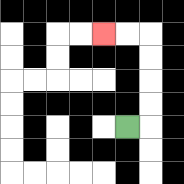{'start': '[5, 5]', 'end': '[4, 1]', 'path_directions': 'R,U,U,U,U,L,L', 'path_coordinates': '[[5, 5], [6, 5], [6, 4], [6, 3], [6, 2], [6, 1], [5, 1], [4, 1]]'}